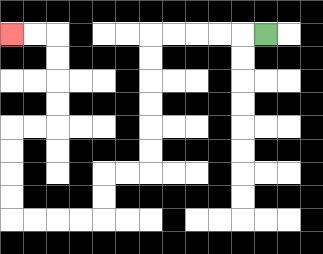{'start': '[11, 1]', 'end': '[0, 1]', 'path_directions': 'L,L,L,L,L,D,D,D,D,D,D,L,L,D,D,L,L,L,L,U,U,U,U,R,R,U,U,U,U,L,L', 'path_coordinates': '[[11, 1], [10, 1], [9, 1], [8, 1], [7, 1], [6, 1], [6, 2], [6, 3], [6, 4], [6, 5], [6, 6], [6, 7], [5, 7], [4, 7], [4, 8], [4, 9], [3, 9], [2, 9], [1, 9], [0, 9], [0, 8], [0, 7], [0, 6], [0, 5], [1, 5], [2, 5], [2, 4], [2, 3], [2, 2], [2, 1], [1, 1], [0, 1]]'}